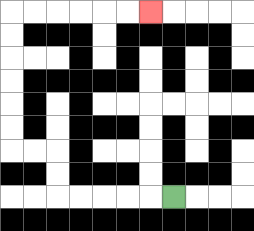{'start': '[7, 8]', 'end': '[6, 0]', 'path_directions': 'L,L,L,L,L,U,U,L,L,U,U,U,U,U,U,R,R,R,R,R,R', 'path_coordinates': '[[7, 8], [6, 8], [5, 8], [4, 8], [3, 8], [2, 8], [2, 7], [2, 6], [1, 6], [0, 6], [0, 5], [0, 4], [0, 3], [0, 2], [0, 1], [0, 0], [1, 0], [2, 0], [3, 0], [4, 0], [5, 0], [6, 0]]'}